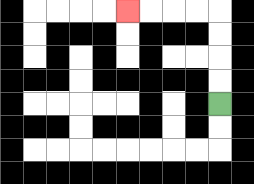{'start': '[9, 4]', 'end': '[5, 0]', 'path_directions': 'U,U,U,U,L,L,L,L', 'path_coordinates': '[[9, 4], [9, 3], [9, 2], [9, 1], [9, 0], [8, 0], [7, 0], [6, 0], [5, 0]]'}